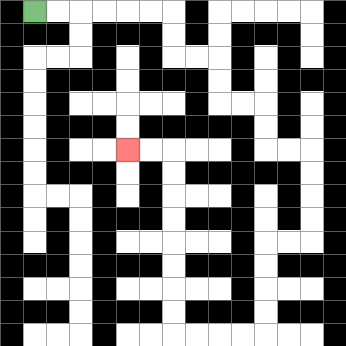{'start': '[1, 0]', 'end': '[5, 6]', 'path_directions': 'R,R,R,R,R,R,D,D,R,R,D,D,R,R,D,D,R,R,D,D,D,D,L,L,D,D,D,D,L,L,L,L,U,U,U,U,U,U,U,U,L,L', 'path_coordinates': '[[1, 0], [2, 0], [3, 0], [4, 0], [5, 0], [6, 0], [7, 0], [7, 1], [7, 2], [8, 2], [9, 2], [9, 3], [9, 4], [10, 4], [11, 4], [11, 5], [11, 6], [12, 6], [13, 6], [13, 7], [13, 8], [13, 9], [13, 10], [12, 10], [11, 10], [11, 11], [11, 12], [11, 13], [11, 14], [10, 14], [9, 14], [8, 14], [7, 14], [7, 13], [7, 12], [7, 11], [7, 10], [7, 9], [7, 8], [7, 7], [7, 6], [6, 6], [5, 6]]'}